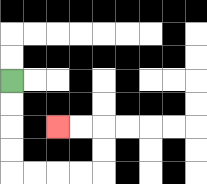{'start': '[0, 3]', 'end': '[2, 5]', 'path_directions': 'D,D,D,D,R,R,R,R,U,U,L,L', 'path_coordinates': '[[0, 3], [0, 4], [0, 5], [0, 6], [0, 7], [1, 7], [2, 7], [3, 7], [4, 7], [4, 6], [4, 5], [3, 5], [2, 5]]'}